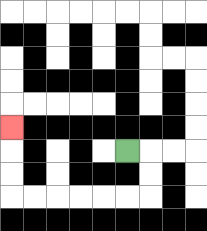{'start': '[5, 6]', 'end': '[0, 5]', 'path_directions': 'R,D,D,L,L,L,L,L,L,U,U,U', 'path_coordinates': '[[5, 6], [6, 6], [6, 7], [6, 8], [5, 8], [4, 8], [3, 8], [2, 8], [1, 8], [0, 8], [0, 7], [0, 6], [0, 5]]'}